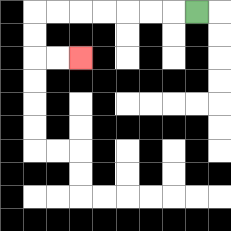{'start': '[8, 0]', 'end': '[3, 2]', 'path_directions': 'L,L,L,L,L,L,L,D,D,R,R', 'path_coordinates': '[[8, 0], [7, 0], [6, 0], [5, 0], [4, 0], [3, 0], [2, 0], [1, 0], [1, 1], [1, 2], [2, 2], [3, 2]]'}